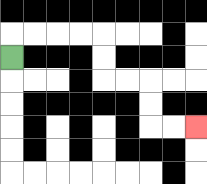{'start': '[0, 2]', 'end': '[8, 5]', 'path_directions': 'U,R,R,R,R,D,D,R,R,D,D,R,R', 'path_coordinates': '[[0, 2], [0, 1], [1, 1], [2, 1], [3, 1], [4, 1], [4, 2], [4, 3], [5, 3], [6, 3], [6, 4], [6, 5], [7, 5], [8, 5]]'}